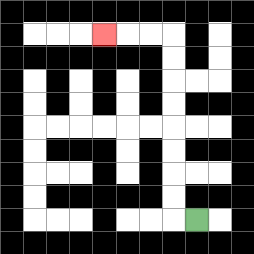{'start': '[8, 9]', 'end': '[4, 1]', 'path_directions': 'L,U,U,U,U,U,U,U,U,L,L,L', 'path_coordinates': '[[8, 9], [7, 9], [7, 8], [7, 7], [7, 6], [7, 5], [7, 4], [7, 3], [7, 2], [7, 1], [6, 1], [5, 1], [4, 1]]'}